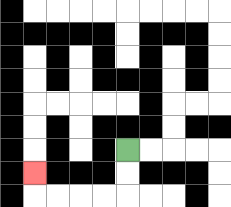{'start': '[5, 6]', 'end': '[1, 7]', 'path_directions': 'D,D,L,L,L,L,U', 'path_coordinates': '[[5, 6], [5, 7], [5, 8], [4, 8], [3, 8], [2, 8], [1, 8], [1, 7]]'}